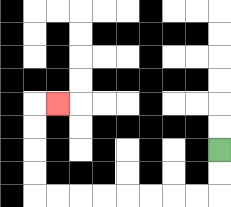{'start': '[9, 6]', 'end': '[2, 4]', 'path_directions': 'D,D,L,L,L,L,L,L,L,L,U,U,U,U,R', 'path_coordinates': '[[9, 6], [9, 7], [9, 8], [8, 8], [7, 8], [6, 8], [5, 8], [4, 8], [3, 8], [2, 8], [1, 8], [1, 7], [1, 6], [1, 5], [1, 4], [2, 4]]'}